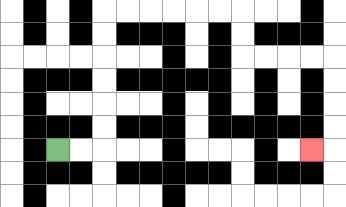{'start': '[2, 6]', 'end': '[13, 6]', 'path_directions': 'R,R,U,U,U,U,U,U,R,R,R,R,R,R,D,D,R,R,R,R,D,D,D,D,L', 'path_coordinates': '[[2, 6], [3, 6], [4, 6], [4, 5], [4, 4], [4, 3], [4, 2], [4, 1], [4, 0], [5, 0], [6, 0], [7, 0], [8, 0], [9, 0], [10, 0], [10, 1], [10, 2], [11, 2], [12, 2], [13, 2], [14, 2], [14, 3], [14, 4], [14, 5], [14, 6], [13, 6]]'}